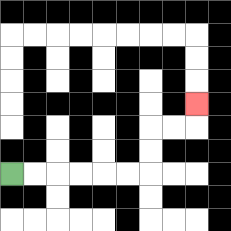{'start': '[0, 7]', 'end': '[8, 4]', 'path_directions': 'R,R,R,R,R,R,U,U,R,R,U', 'path_coordinates': '[[0, 7], [1, 7], [2, 7], [3, 7], [4, 7], [5, 7], [6, 7], [6, 6], [6, 5], [7, 5], [8, 5], [8, 4]]'}